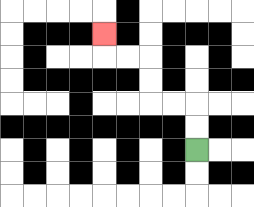{'start': '[8, 6]', 'end': '[4, 1]', 'path_directions': 'U,U,L,L,U,U,L,L,U', 'path_coordinates': '[[8, 6], [8, 5], [8, 4], [7, 4], [6, 4], [6, 3], [6, 2], [5, 2], [4, 2], [4, 1]]'}